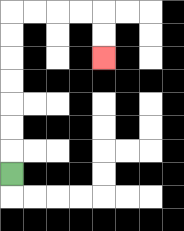{'start': '[0, 7]', 'end': '[4, 2]', 'path_directions': 'U,U,U,U,U,U,U,R,R,R,R,D,D', 'path_coordinates': '[[0, 7], [0, 6], [0, 5], [0, 4], [0, 3], [0, 2], [0, 1], [0, 0], [1, 0], [2, 0], [3, 0], [4, 0], [4, 1], [4, 2]]'}